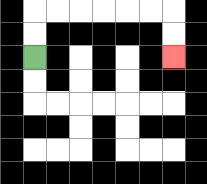{'start': '[1, 2]', 'end': '[7, 2]', 'path_directions': 'U,U,R,R,R,R,R,R,D,D', 'path_coordinates': '[[1, 2], [1, 1], [1, 0], [2, 0], [3, 0], [4, 0], [5, 0], [6, 0], [7, 0], [7, 1], [7, 2]]'}